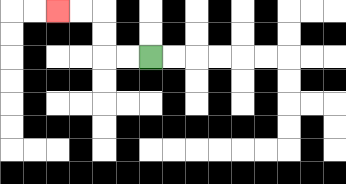{'start': '[6, 2]', 'end': '[2, 0]', 'path_directions': 'L,L,U,U,L,L', 'path_coordinates': '[[6, 2], [5, 2], [4, 2], [4, 1], [4, 0], [3, 0], [2, 0]]'}